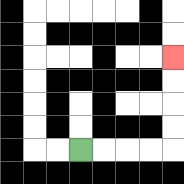{'start': '[3, 6]', 'end': '[7, 2]', 'path_directions': 'R,R,R,R,U,U,U,U', 'path_coordinates': '[[3, 6], [4, 6], [5, 6], [6, 6], [7, 6], [7, 5], [7, 4], [7, 3], [7, 2]]'}